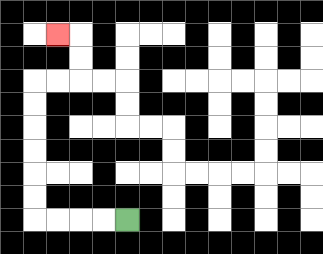{'start': '[5, 9]', 'end': '[2, 1]', 'path_directions': 'L,L,L,L,U,U,U,U,U,U,R,R,U,U,L', 'path_coordinates': '[[5, 9], [4, 9], [3, 9], [2, 9], [1, 9], [1, 8], [1, 7], [1, 6], [1, 5], [1, 4], [1, 3], [2, 3], [3, 3], [3, 2], [3, 1], [2, 1]]'}